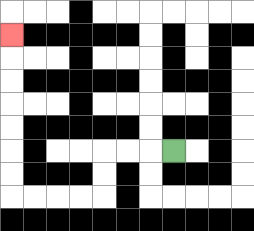{'start': '[7, 6]', 'end': '[0, 1]', 'path_directions': 'L,L,L,D,D,L,L,L,L,U,U,U,U,U,U,U', 'path_coordinates': '[[7, 6], [6, 6], [5, 6], [4, 6], [4, 7], [4, 8], [3, 8], [2, 8], [1, 8], [0, 8], [0, 7], [0, 6], [0, 5], [0, 4], [0, 3], [0, 2], [0, 1]]'}